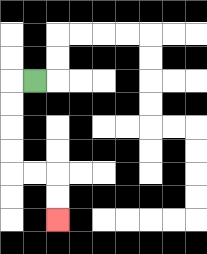{'start': '[1, 3]', 'end': '[2, 9]', 'path_directions': 'L,D,D,D,D,R,R,D,D', 'path_coordinates': '[[1, 3], [0, 3], [0, 4], [0, 5], [0, 6], [0, 7], [1, 7], [2, 7], [2, 8], [2, 9]]'}